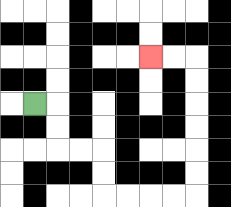{'start': '[1, 4]', 'end': '[6, 2]', 'path_directions': 'R,D,D,R,R,D,D,R,R,R,R,U,U,U,U,U,U,L,L', 'path_coordinates': '[[1, 4], [2, 4], [2, 5], [2, 6], [3, 6], [4, 6], [4, 7], [4, 8], [5, 8], [6, 8], [7, 8], [8, 8], [8, 7], [8, 6], [8, 5], [8, 4], [8, 3], [8, 2], [7, 2], [6, 2]]'}